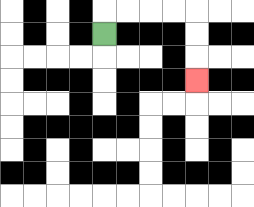{'start': '[4, 1]', 'end': '[8, 3]', 'path_directions': 'U,R,R,R,R,D,D,D', 'path_coordinates': '[[4, 1], [4, 0], [5, 0], [6, 0], [7, 0], [8, 0], [8, 1], [8, 2], [8, 3]]'}